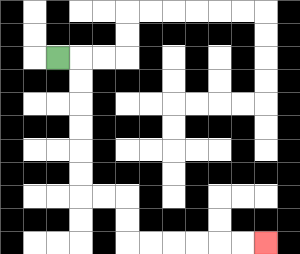{'start': '[2, 2]', 'end': '[11, 10]', 'path_directions': 'R,D,D,D,D,D,D,R,R,D,D,R,R,R,R,R,R', 'path_coordinates': '[[2, 2], [3, 2], [3, 3], [3, 4], [3, 5], [3, 6], [3, 7], [3, 8], [4, 8], [5, 8], [5, 9], [5, 10], [6, 10], [7, 10], [8, 10], [9, 10], [10, 10], [11, 10]]'}